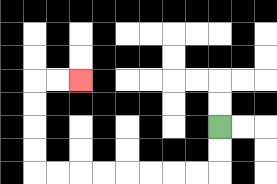{'start': '[9, 5]', 'end': '[3, 3]', 'path_directions': 'D,D,L,L,L,L,L,L,L,L,U,U,U,U,R,R', 'path_coordinates': '[[9, 5], [9, 6], [9, 7], [8, 7], [7, 7], [6, 7], [5, 7], [4, 7], [3, 7], [2, 7], [1, 7], [1, 6], [1, 5], [1, 4], [1, 3], [2, 3], [3, 3]]'}